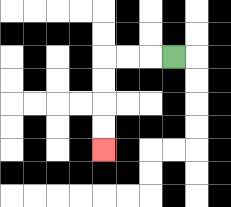{'start': '[7, 2]', 'end': '[4, 6]', 'path_directions': 'L,L,L,D,D,D,D', 'path_coordinates': '[[7, 2], [6, 2], [5, 2], [4, 2], [4, 3], [4, 4], [4, 5], [4, 6]]'}